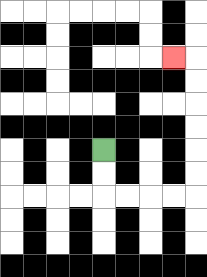{'start': '[4, 6]', 'end': '[7, 2]', 'path_directions': 'D,D,R,R,R,R,U,U,U,U,U,U,L', 'path_coordinates': '[[4, 6], [4, 7], [4, 8], [5, 8], [6, 8], [7, 8], [8, 8], [8, 7], [8, 6], [8, 5], [8, 4], [8, 3], [8, 2], [7, 2]]'}